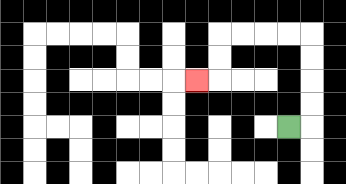{'start': '[12, 5]', 'end': '[8, 3]', 'path_directions': 'R,U,U,U,U,L,L,L,L,D,D,L', 'path_coordinates': '[[12, 5], [13, 5], [13, 4], [13, 3], [13, 2], [13, 1], [12, 1], [11, 1], [10, 1], [9, 1], [9, 2], [9, 3], [8, 3]]'}